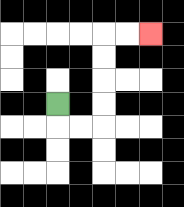{'start': '[2, 4]', 'end': '[6, 1]', 'path_directions': 'D,R,R,U,U,U,U,R,R', 'path_coordinates': '[[2, 4], [2, 5], [3, 5], [4, 5], [4, 4], [4, 3], [4, 2], [4, 1], [5, 1], [6, 1]]'}